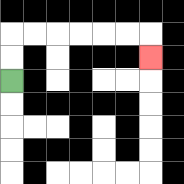{'start': '[0, 3]', 'end': '[6, 2]', 'path_directions': 'U,U,R,R,R,R,R,R,D', 'path_coordinates': '[[0, 3], [0, 2], [0, 1], [1, 1], [2, 1], [3, 1], [4, 1], [5, 1], [6, 1], [6, 2]]'}